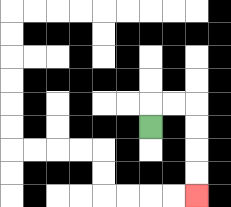{'start': '[6, 5]', 'end': '[8, 8]', 'path_directions': 'U,R,R,D,D,D,D', 'path_coordinates': '[[6, 5], [6, 4], [7, 4], [8, 4], [8, 5], [8, 6], [8, 7], [8, 8]]'}